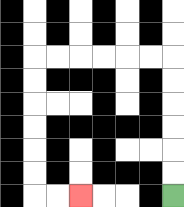{'start': '[7, 8]', 'end': '[3, 8]', 'path_directions': 'U,U,U,U,U,U,L,L,L,L,L,L,D,D,D,D,D,D,R,R', 'path_coordinates': '[[7, 8], [7, 7], [7, 6], [7, 5], [7, 4], [7, 3], [7, 2], [6, 2], [5, 2], [4, 2], [3, 2], [2, 2], [1, 2], [1, 3], [1, 4], [1, 5], [1, 6], [1, 7], [1, 8], [2, 8], [3, 8]]'}